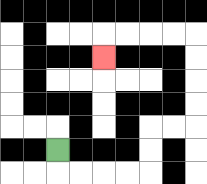{'start': '[2, 6]', 'end': '[4, 2]', 'path_directions': 'D,R,R,R,R,U,U,R,R,U,U,U,U,L,L,L,L,D', 'path_coordinates': '[[2, 6], [2, 7], [3, 7], [4, 7], [5, 7], [6, 7], [6, 6], [6, 5], [7, 5], [8, 5], [8, 4], [8, 3], [8, 2], [8, 1], [7, 1], [6, 1], [5, 1], [4, 1], [4, 2]]'}